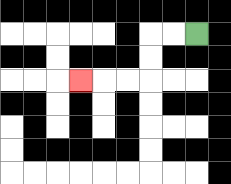{'start': '[8, 1]', 'end': '[3, 3]', 'path_directions': 'L,L,D,D,L,L,L', 'path_coordinates': '[[8, 1], [7, 1], [6, 1], [6, 2], [6, 3], [5, 3], [4, 3], [3, 3]]'}